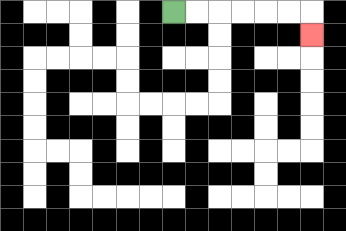{'start': '[7, 0]', 'end': '[13, 1]', 'path_directions': 'R,R,R,R,R,R,D', 'path_coordinates': '[[7, 0], [8, 0], [9, 0], [10, 0], [11, 0], [12, 0], [13, 0], [13, 1]]'}